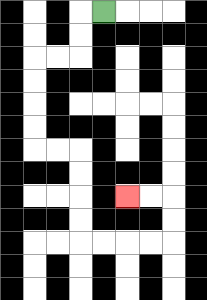{'start': '[4, 0]', 'end': '[5, 8]', 'path_directions': 'L,D,D,L,L,D,D,D,D,R,R,D,D,D,D,R,R,R,R,U,U,L,L', 'path_coordinates': '[[4, 0], [3, 0], [3, 1], [3, 2], [2, 2], [1, 2], [1, 3], [1, 4], [1, 5], [1, 6], [2, 6], [3, 6], [3, 7], [3, 8], [3, 9], [3, 10], [4, 10], [5, 10], [6, 10], [7, 10], [7, 9], [7, 8], [6, 8], [5, 8]]'}